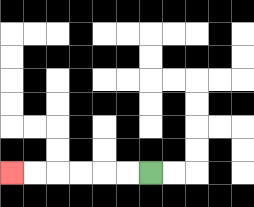{'start': '[6, 7]', 'end': '[0, 7]', 'path_directions': 'L,L,L,L,L,L', 'path_coordinates': '[[6, 7], [5, 7], [4, 7], [3, 7], [2, 7], [1, 7], [0, 7]]'}